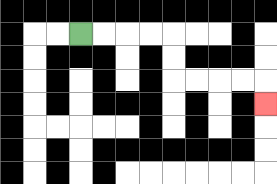{'start': '[3, 1]', 'end': '[11, 4]', 'path_directions': 'R,R,R,R,D,D,R,R,R,R,D', 'path_coordinates': '[[3, 1], [4, 1], [5, 1], [6, 1], [7, 1], [7, 2], [7, 3], [8, 3], [9, 3], [10, 3], [11, 3], [11, 4]]'}